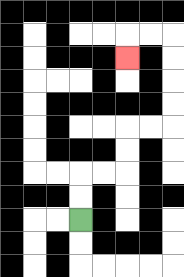{'start': '[3, 9]', 'end': '[5, 2]', 'path_directions': 'U,U,R,R,U,U,R,R,U,U,U,U,L,L,D', 'path_coordinates': '[[3, 9], [3, 8], [3, 7], [4, 7], [5, 7], [5, 6], [5, 5], [6, 5], [7, 5], [7, 4], [7, 3], [7, 2], [7, 1], [6, 1], [5, 1], [5, 2]]'}